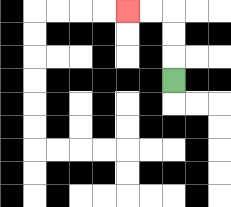{'start': '[7, 3]', 'end': '[5, 0]', 'path_directions': 'U,U,U,L,L', 'path_coordinates': '[[7, 3], [7, 2], [7, 1], [7, 0], [6, 0], [5, 0]]'}